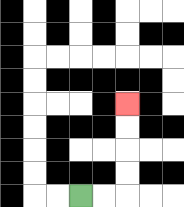{'start': '[3, 8]', 'end': '[5, 4]', 'path_directions': 'R,R,U,U,U,U', 'path_coordinates': '[[3, 8], [4, 8], [5, 8], [5, 7], [5, 6], [5, 5], [5, 4]]'}